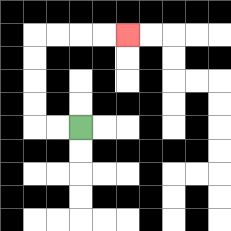{'start': '[3, 5]', 'end': '[5, 1]', 'path_directions': 'L,L,U,U,U,U,R,R,R,R', 'path_coordinates': '[[3, 5], [2, 5], [1, 5], [1, 4], [1, 3], [1, 2], [1, 1], [2, 1], [3, 1], [4, 1], [5, 1]]'}